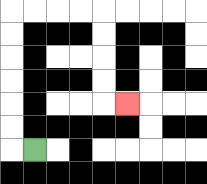{'start': '[1, 6]', 'end': '[5, 4]', 'path_directions': 'L,U,U,U,U,U,U,R,R,R,R,D,D,D,D,R', 'path_coordinates': '[[1, 6], [0, 6], [0, 5], [0, 4], [0, 3], [0, 2], [0, 1], [0, 0], [1, 0], [2, 0], [3, 0], [4, 0], [4, 1], [4, 2], [4, 3], [4, 4], [5, 4]]'}